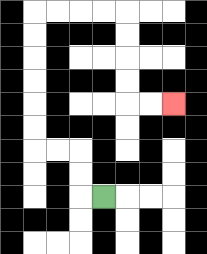{'start': '[4, 8]', 'end': '[7, 4]', 'path_directions': 'L,U,U,L,L,U,U,U,U,U,U,R,R,R,R,D,D,D,D,R,R', 'path_coordinates': '[[4, 8], [3, 8], [3, 7], [3, 6], [2, 6], [1, 6], [1, 5], [1, 4], [1, 3], [1, 2], [1, 1], [1, 0], [2, 0], [3, 0], [4, 0], [5, 0], [5, 1], [5, 2], [5, 3], [5, 4], [6, 4], [7, 4]]'}